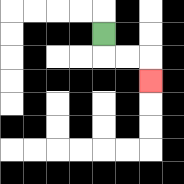{'start': '[4, 1]', 'end': '[6, 3]', 'path_directions': 'D,R,R,D', 'path_coordinates': '[[4, 1], [4, 2], [5, 2], [6, 2], [6, 3]]'}